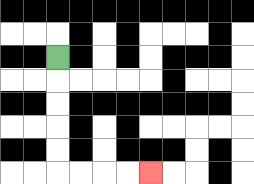{'start': '[2, 2]', 'end': '[6, 7]', 'path_directions': 'D,D,D,D,D,R,R,R,R', 'path_coordinates': '[[2, 2], [2, 3], [2, 4], [2, 5], [2, 6], [2, 7], [3, 7], [4, 7], [5, 7], [6, 7]]'}